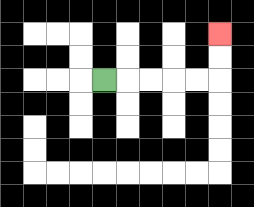{'start': '[4, 3]', 'end': '[9, 1]', 'path_directions': 'R,R,R,R,R,U,U', 'path_coordinates': '[[4, 3], [5, 3], [6, 3], [7, 3], [8, 3], [9, 3], [9, 2], [9, 1]]'}